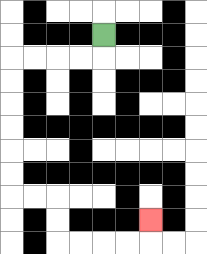{'start': '[4, 1]', 'end': '[6, 9]', 'path_directions': 'D,L,L,L,L,D,D,D,D,D,D,R,R,D,D,R,R,R,R,U', 'path_coordinates': '[[4, 1], [4, 2], [3, 2], [2, 2], [1, 2], [0, 2], [0, 3], [0, 4], [0, 5], [0, 6], [0, 7], [0, 8], [1, 8], [2, 8], [2, 9], [2, 10], [3, 10], [4, 10], [5, 10], [6, 10], [6, 9]]'}